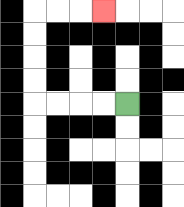{'start': '[5, 4]', 'end': '[4, 0]', 'path_directions': 'L,L,L,L,U,U,U,U,R,R,R', 'path_coordinates': '[[5, 4], [4, 4], [3, 4], [2, 4], [1, 4], [1, 3], [1, 2], [1, 1], [1, 0], [2, 0], [3, 0], [4, 0]]'}